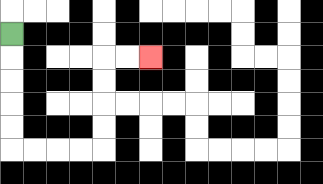{'start': '[0, 1]', 'end': '[6, 2]', 'path_directions': 'D,D,D,D,D,R,R,R,R,U,U,U,U,R,R', 'path_coordinates': '[[0, 1], [0, 2], [0, 3], [0, 4], [0, 5], [0, 6], [1, 6], [2, 6], [3, 6], [4, 6], [4, 5], [4, 4], [4, 3], [4, 2], [5, 2], [6, 2]]'}